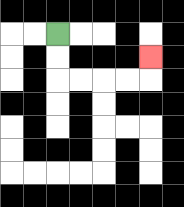{'start': '[2, 1]', 'end': '[6, 2]', 'path_directions': 'D,D,R,R,R,R,U', 'path_coordinates': '[[2, 1], [2, 2], [2, 3], [3, 3], [4, 3], [5, 3], [6, 3], [6, 2]]'}